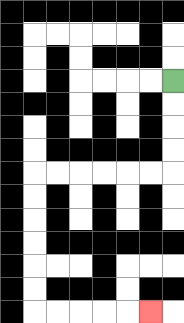{'start': '[7, 3]', 'end': '[6, 13]', 'path_directions': 'D,D,D,D,L,L,L,L,L,L,D,D,D,D,D,D,R,R,R,R,R', 'path_coordinates': '[[7, 3], [7, 4], [7, 5], [7, 6], [7, 7], [6, 7], [5, 7], [4, 7], [3, 7], [2, 7], [1, 7], [1, 8], [1, 9], [1, 10], [1, 11], [1, 12], [1, 13], [2, 13], [3, 13], [4, 13], [5, 13], [6, 13]]'}